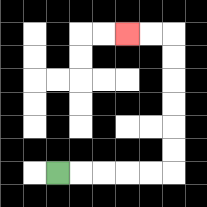{'start': '[2, 7]', 'end': '[5, 1]', 'path_directions': 'R,R,R,R,R,U,U,U,U,U,U,L,L', 'path_coordinates': '[[2, 7], [3, 7], [4, 7], [5, 7], [6, 7], [7, 7], [7, 6], [7, 5], [7, 4], [7, 3], [7, 2], [7, 1], [6, 1], [5, 1]]'}